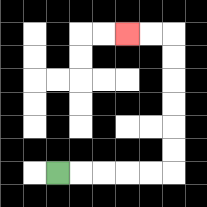{'start': '[2, 7]', 'end': '[5, 1]', 'path_directions': 'R,R,R,R,R,U,U,U,U,U,U,L,L', 'path_coordinates': '[[2, 7], [3, 7], [4, 7], [5, 7], [6, 7], [7, 7], [7, 6], [7, 5], [7, 4], [7, 3], [7, 2], [7, 1], [6, 1], [5, 1]]'}